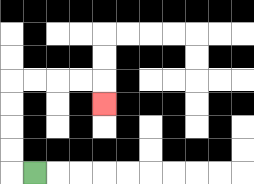{'start': '[1, 7]', 'end': '[4, 4]', 'path_directions': 'L,U,U,U,U,R,R,R,R,D', 'path_coordinates': '[[1, 7], [0, 7], [0, 6], [0, 5], [0, 4], [0, 3], [1, 3], [2, 3], [3, 3], [4, 3], [4, 4]]'}